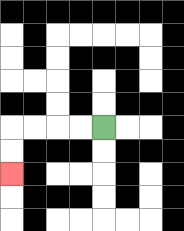{'start': '[4, 5]', 'end': '[0, 7]', 'path_directions': 'L,L,L,L,D,D', 'path_coordinates': '[[4, 5], [3, 5], [2, 5], [1, 5], [0, 5], [0, 6], [0, 7]]'}